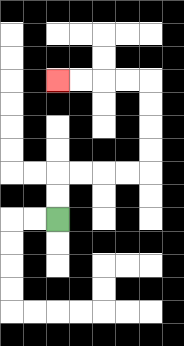{'start': '[2, 9]', 'end': '[2, 3]', 'path_directions': 'U,U,R,R,R,R,U,U,U,U,L,L,L,L', 'path_coordinates': '[[2, 9], [2, 8], [2, 7], [3, 7], [4, 7], [5, 7], [6, 7], [6, 6], [6, 5], [6, 4], [6, 3], [5, 3], [4, 3], [3, 3], [2, 3]]'}